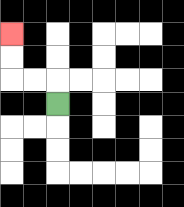{'start': '[2, 4]', 'end': '[0, 1]', 'path_directions': 'U,L,L,U,U', 'path_coordinates': '[[2, 4], [2, 3], [1, 3], [0, 3], [0, 2], [0, 1]]'}